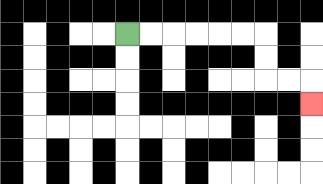{'start': '[5, 1]', 'end': '[13, 4]', 'path_directions': 'R,R,R,R,R,R,D,D,R,R,D', 'path_coordinates': '[[5, 1], [6, 1], [7, 1], [8, 1], [9, 1], [10, 1], [11, 1], [11, 2], [11, 3], [12, 3], [13, 3], [13, 4]]'}